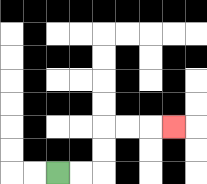{'start': '[2, 7]', 'end': '[7, 5]', 'path_directions': 'R,R,U,U,R,R,R', 'path_coordinates': '[[2, 7], [3, 7], [4, 7], [4, 6], [4, 5], [5, 5], [6, 5], [7, 5]]'}